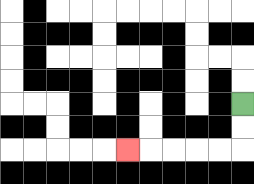{'start': '[10, 4]', 'end': '[5, 6]', 'path_directions': 'D,D,L,L,L,L,L', 'path_coordinates': '[[10, 4], [10, 5], [10, 6], [9, 6], [8, 6], [7, 6], [6, 6], [5, 6]]'}